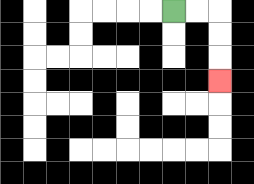{'start': '[7, 0]', 'end': '[9, 3]', 'path_directions': 'R,R,D,D,D', 'path_coordinates': '[[7, 0], [8, 0], [9, 0], [9, 1], [9, 2], [9, 3]]'}